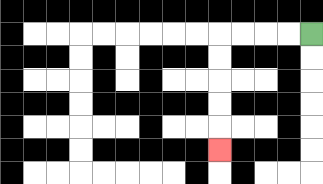{'start': '[13, 1]', 'end': '[9, 6]', 'path_directions': 'L,L,L,L,D,D,D,D,D', 'path_coordinates': '[[13, 1], [12, 1], [11, 1], [10, 1], [9, 1], [9, 2], [9, 3], [9, 4], [9, 5], [9, 6]]'}